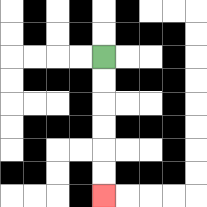{'start': '[4, 2]', 'end': '[4, 8]', 'path_directions': 'D,D,D,D,D,D', 'path_coordinates': '[[4, 2], [4, 3], [4, 4], [4, 5], [4, 6], [4, 7], [4, 8]]'}